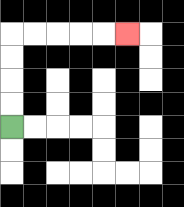{'start': '[0, 5]', 'end': '[5, 1]', 'path_directions': 'U,U,U,U,R,R,R,R,R', 'path_coordinates': '[[0, 5], [0, 4], [0, 3], [0, 2], [0, 1], [1, 1], [2, 1], [3, 1], [4, 1], [5, 1]]'}